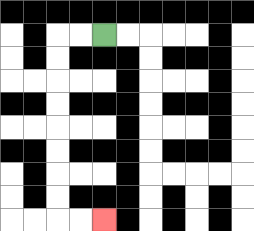{'start': '[4, 1]', 'end': '[4, 9]', 'path_directions': 'L,L,D,D,D,D,D,D,D,D,R,R', 'path_coordinates': '[[4, 1], [3, 1], [2, 1], [2, 2], [2, 3], [2, 4], [2, 5], [2, 6], [2, 7], [2, 8], [2, 9], [3, 9], [4, 9]]'}